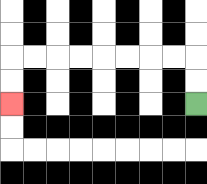{'start': '[8, 4]', 'end': '[0, 4]', 'path_directions': 'U,U,L,L,L,L,L,L,L,L,D,D', 'path_coordinates': '[[8, 4], [8, 3], [8, 2], [7, 2], [6, 2], [5, 2], [4, 2], [3, 2], [2, 2], [1, 2], [0, 2], [0, 3], [0, 4]]'}